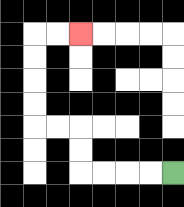{'start': '[7, 7]', 'end': '[3, 1]', 'path_directions': 'L,L,L,L,U,U,L,L,U,U,U,U,R,R', 'path_coordinates': '[[7, 7], [6, 7], [5, 7], [4, 7], [3, 7], [3, 6], [3, 5], [2, 5], [1, 5], [1, 4], [1, 3], [1, 2], [1, 1], [2, 1], [3, 1]]'}